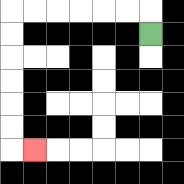{'start': '[6, 1]', 'end': '[1, 6]', 'path_directions': 'U,L,L,L,L,L,L,D,D,D,D,D,D,R', 'path_coordinates': '[[6, 1], [6, 0], [5, 0], [4, 0], [3, 0], [2, 0], [1, 0], [0, 0], [0, 1], [0, 2], [0, 3], [0, 4], [0, 5], [0, 6], [1, 6]]'}